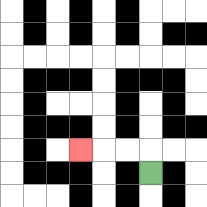{'start': '[6, 7]', 'end': '[3, 6]', 'path_directions': 'U,L,L,L', 'path_coordinates': '[[6, 7], [6, 6], [5, 6], [4, 6], [3, 6]]'}